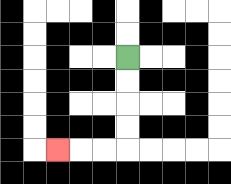{'start': '[5, 2]', 'end': '[2, 6]', 'path_directions': 'D,D,D,D,L,L,L', 'path_coordinates': '[[5, 2], [5, 3], [5, 4], [5, 5], [5, 6], [4, 6], [3, 6], [2, 6]]'}